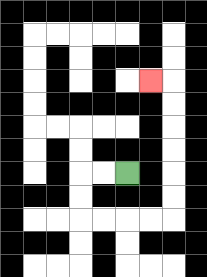{'start': '[5, 7]', 'end': '[6, 3]', 'path_directions': 'L,L,D,D,R,R,R,R,U,U,U,U,U,U,L', 'path_coordinates': '[[5, 7], [4, 7], [3, 7], [3, 8], [3, 9], [4, 9], [5, 9], [6, 9], [7, 9], [7, 8], [7, 7], [7, 6], [7, 5], [7, 4], [7, 3], [6, 3]]'}